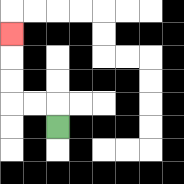{'start': '[2, 5]', 'end': '[0, 1]', 'path_directions': 'U,L,L,U,U,U', 'path_coordinates': '[[2, 5], [2, 4], [1, 4], [0, 4], [0, 3], [0, 2], [0, 1]]'}